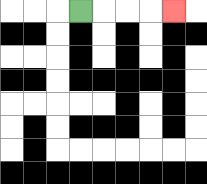{'start': '[3, 0]', 'end': '[7, 0]', 'path_directions': 'R,R,R,R', 'path_coordinates': '[[3, 0], [4, 0], [5, 0], [6, 0], [7, 0]]'}